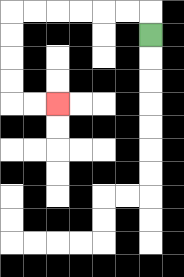{'start': '[6, 1]', 'end': '[2, 4]', 'path_directions': 'U,L,L,L,L,L,L,D,D,D,D,R,R', 'path_coordinates': '[[6, 1], [6, 0], [5, 0], [4, 0], [3, 0], [2, 0], [1, 0], [0, 0], [0, 1], [0, 2], [0, 3], [0, 4], [1, 4], [2, 4]]'}